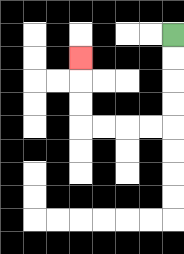{'start': '[7, 1]', 'end': '[3, 2]', 'path_directions': 'D,D,D,D,L,L,L,L,U,U,U', 'path_coordinates': '[[7, 1], [7, 2], [7, 3], [7, 4], [7, 5], [6, 5], [5, 5], [4, 5], [3, 5], [3, 4], [3, 3], [3, 2]]'}